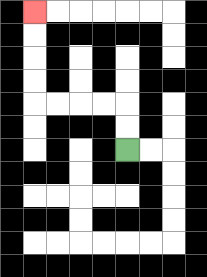{'start': '[5, 6]', 'end': '[1, 0]', 'path_directions': 'U,U,L,L,L,L,U,U,U,U', 'path_coordinates': '[[5, 6], [5, 5], [5, 4], [4, 4], [3, 4], [2, 4], [1, 4], [1, 3], [1, 2], [1, 1], [1, 0]]'}